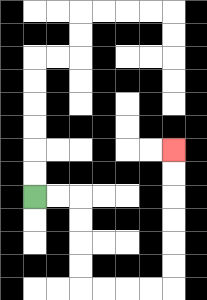{'start': '[1, 8]', 'end': '[7, 6]', 'path_directions': 'R,R,D,D,D,D,R,R,R,R,U,U,U,U,U,U', 'path_coordinates': '[[1, 8], [2, 8], [3, 8], [3, 9], [3, 10], [3, 11], [3, 12], [4, 12], [5, 12], [6, 12], [7, 12], [7, 11], [7, 10], [7, 9], [7, 8], [7, 7], [7, 6]]'}